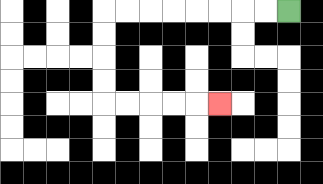{'start': '[12, 0]', 'end': '[9, 4]', 'path_directions': 'L,L,L,L,L,L,L,L,D,D,D,D,R,R,R,R,R', 'path_coordinates': '[[12, 0], [11, 0], [10, 0], [9, 0], [8, 0], [7, 0], [6, 0], [5, 0], [4, 0], [4, 1], [4, 2], [4, 3], [4, 4], [5, 4], [6, 4], [7, 4], [8, 4], [9, 4]]'}